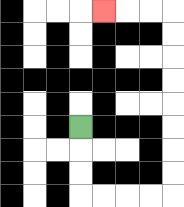{'start': '[3, 5]', 'end': '[4, 0]', 'path_directions': 'D,D,D,R,R,R,R,U,U,U,U,U,U,U,U,L,L,L', 'path_coordinates': '[[3, 5], [3, 6], [3, 7], [3, 8], [4, 8], [5, 8], [6, 8], [7, 8], [7, 7], [7, 6], [7, 5], [7, 4], [7, 3], [7, 2], [7, 1], [7, 0], [6, 0], [5, 0], [4, 0]]'}